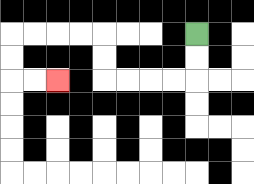{'start': '[8, 1]', 'end': '[2, 3]', 'path_directions': 'D,D,L,L,L,L,U,U,L,L,L,L,D,D,R,R', 'path_coordinates': '[[8, 1], [8, 2], [8, 3], [7, 3], [6, 3], [5, 3], [4, 3], [4, 2], [4, 1], [3, 1], [2, 1], [1, 1], [0, 1], [0, 2], [0, 3], [1, 3], [2, 3]]'}